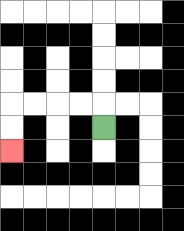{'start': '[4, 5]', 'end': '[0, 6]', 'path_directions': 'U,L,L,L,L,D,D', 'path_coordinates': '[[4, 5], [4, 4], [3, 4], [2, 4], [1, 4], [0, 4], [0, 5], [0, 6]]'}